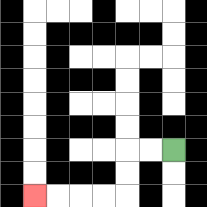{'start': '[7, 6]', 'end': '[1, 8]', 'path_directions': 'L,L,D,D,L,L,L,L', 'path_coordinates': '[[7, 6], [6, 6], [5, 6], [5, 7], [5, 8], [4, 8], [3, 8], [2, 8], [1, 8]]'}